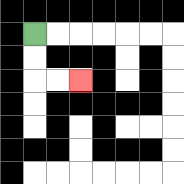{'start': '[1, 1]', 'end': '[3, 3]', 'path_directions': 'D,D,R,R', 'path_coordinates': '[[1, 1], [1, 2], [1, 3], [2, 3], [3, 3]]'}